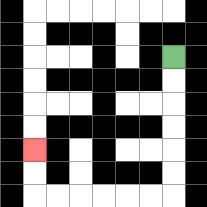{'start': '[7, 2]', 'end': '[1, 6]', 'path_directions': 'D,D,D,D,D,D,L,L,L,L,L,L,U,U', 'path_coordinates': '[[7, 2], [7, 3], [7, 4], [7, 5], [7, 6], [7, 7], [7, 8], [6, 8], [5, 8], [4, 8], [3, 8], [2, 8], [1, 8], [1, 7], [1, 6]]'}